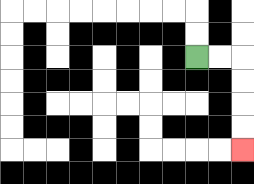{'start': '[8, 2]', 'end': '[10, 6]', 'path_directions': 'R,R,D,D,D,D', 'path_coordinates': '[[8, 2], [9, 2], [10, 2], [10, 3], [10, 4], [10, 5], [10, 6]]'}